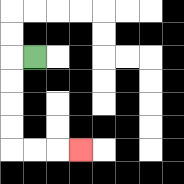{'start': '[1, 2]', 'end': '[3, 6]', 'path_directions': 'L,D,D,D,D,R,R,R', 'path_coordinates': '[[1, 2], [0, 2], [0, 3], [0, 4], [0, 5], [0, 6], [1, 6], [2, 6], [3, 6]]'}